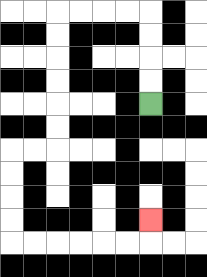{'start': '[6, 4]', 'end': '[6, 9]', 'path_directions': 'U,U,U,U,L,L,L,L,D,D,D,D,D,D,L,L,D,D,D,D,R,R,R,R,R,R,U', 'path_coordinates': '[[6, 4], [6, 3], [6, 2], [6, 1], [6, 0], [5, 0], [4, 0], [3, 0], [2, 0], [2, 1], [2, 2], [2, 3], [2, 4], [2, 5], [2, 6], [1, 6], [0, 6], [0, 7], [0, 8], [0, 9], [0, 10], [1, 10], [2, 10], [3, 10], [4, 10], [5, 10], [6, 10], [6, 9]]'}